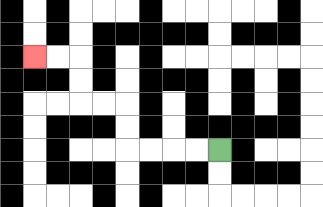{'start': '[9, 6]', 'end': '[1, 2]', 'path_directions': 'L,L,L,L,U,U,L,L,U,U,L,L', 'path_coordinates': '[[9, 6], [8, 6], [7, 6], [6, 6], [5, 6], [5, 5], [5, 4], [4, 4], [3, 4], [3, 3], [3, 2], [2, 2], [1, 2]]'}